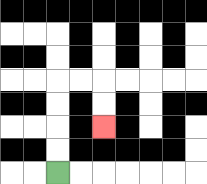{'start': '[2, 7]', 'end': '[4, 5]', 'path_directions': 'U,U,U,U,R,R,D,D', 'path_coordinates': '[[2, 7], [2, 6], [2, 5], [2, 4], [2, 3], [3, 3], [4, 3], [4, 4], [4, 5]]'}